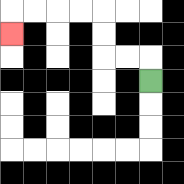{'start': '[6, 3]', 'end': '[0, 1]', 'path_directions': 'U,L,L,U,U,L,L,L,L,D', 'path_coordinates': '[[6, 3], [6, 2], [5, 2], [4, 2], [4, 1], [4, 0], [3, 0], [2, 0], [1, 0], [0, 0], [0, 1]]'}